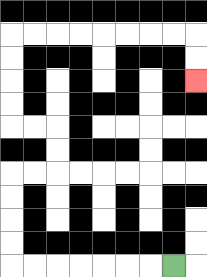{'start': '[7, 11]', 'end': '[8, 3]', 'path_directions': 'L,L,L,L,L,L,L,U,U,U,U,R,R,U,U,L,L,U,U,U,U,R,R,R,R,R,R,R,R,D,D', 'path_coordinates': '[[7, 11], [6, 11], [5, 11], [4, 11], [3, 11], [2, 11], [1, 11], [0, 11], [0, 10], [0, 9], [0, 8], [0, 7], [1, 7], [2, 7], [2, 6], [2, 5], [1, 5], [0, 5], [0, 4], [0, 3], [0, 2], [0, 1], [1, 1], [2, 1], [3, 1], [4, 1], [5, 1], [6, 1], [7, 1], [8, 1], [8, 2], [8, 3]]'}